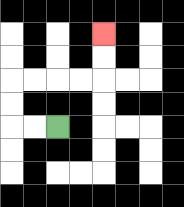{'start': '[2, 5]', 'end': '[4, 1]', 'path_directions': 'L,L,U,U,R,R,R,R,U,U', 'path_coordinates': '[[2, 5], [1, 5], [0, 5], [0, 4], [0, 3], [1, 3], [2, 3], [3, 3], [4, 3], [4, 2], [4, 1]]'}